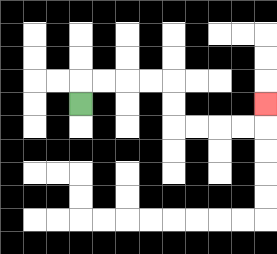{'start': '[3, 4]', 'end': '[11, 4]', 'path_directions': 'U,R,R,R,R,D,D,R,R,R,R,U', 'path_coordinates': '[[3, 4], [3, 3], [4, 3], [5, 3], [6, 3], [7, 3], [7, 4], [7, 5], [8, 5], [9, 5], [10, 5], [11, 5], [11, 4]]'}